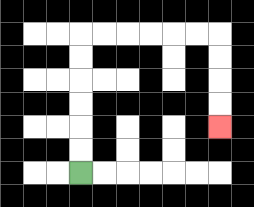{'start': '[3, 7]', 'end': '[9, 5]', 'path_directions': 'U,U,U,U,U,U,R,R,R,R,R,R,D,D,D,D', 'path_coordinates': '[[3, 7], [3, 6], [3, 5], [3, 4], [3, 3], [3, 2], [3, 1], [4, 1], [5, 1], [6, 1], [7, 1], [8, 1], [9, 1], [9, 2], [9, 3], [9, 4], [9, 5]]'}